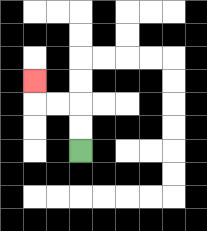{'start': '[3, 6]', 'end': '[1, 3]', 'path_directions': 'U,U,L,L,U', 'path_coordinates': '[[3, 6], [3, 5], [3, 4], [2, 4], [1, 4], [1, 3]]'}